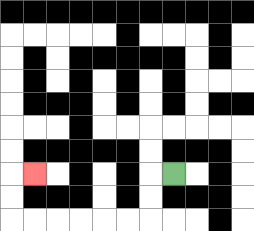{'start': '[7, 7]', 'end': '[1, 7]', 'path_directions': 'L,D,D,L,L,L,L,L,L,U,U,R', 'path_coordinates': '[[7, 7], [6, 7], [6, 8], [6, 9], [5, 9], [4, 9], [3, 9], [2, 9], [1, 9], [0, 9], [0, 8], [0, 7], [1, 7]]'}